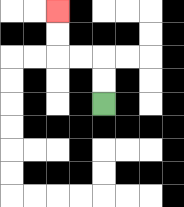{'start': '[4, 4]', 'end': '[2, 0]', 'path_directions': 'U,U,L,L,U,U', 'path_coordinates': '[[4, 4], [4, 3], [4, 2], [3, 2], [2, 2], [2, 1], [2, 0]]'}